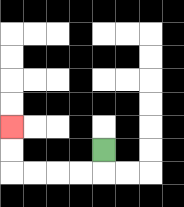{'start': '[4, 6]', 'end': '[0, 5]', 'path_directions': 'D,L,L,L,L,U,U', 'path_coordinates': '[[4, 6], [4, 7], [3, 7], [2, 7], [1, 7], [0, 7], [0, 6], [0, 5]]'}